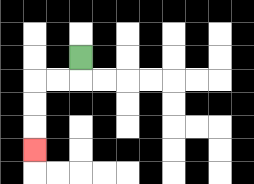{'start': '[3, 2]', 'end': '[1, 6]', 'path_directions': 'D,L,L,D,D,D', 'path_coordinates': '[[3, 2], [3, 3], [2, 3], [1, 3], [1, 4], [1, 5], [1, 6]]'}